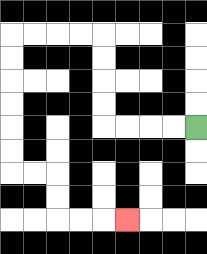{'start': '[8, 5]', 'end': '[5, 9]', 'path_directions': 'L,L,L,L,U,U,U,U,L,L,L,L,D,D,D,D,D,D,R,R,D,D,R,R,R', 'path_coordinates': '[[8, 5], [7, 5], [6, 5], [5, 5], [4, 5], [4, 4], [4, 3], [4, 2], [4, 1], [3, 1], [2, 1], [1, 1], [0, 1], [0, 2], [0, 3], [0, 4], [0, 5], [0, 6], [0, 7], [1, 7], [2, 7], [2, 8], [2, 9], [3, 9], [4, 9], [5, 9]]'}